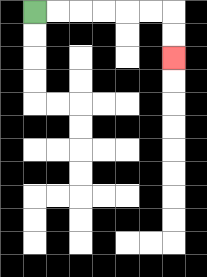{'start': '[1, 0]', 'end': '[7, 2]', 'path_directions': 'R,R,R,R,R,R,D,D', 'path_coordinates': '[[1, 0], [2, 0], [3, 0], [4, 0], [5, 0], [6, 0], [7, 0], [7, 1], [7, 2]]'}